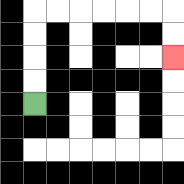{'start': '[1, 4]', 'end': '[7, 2]', 'path_directions': 'U,U,U,U,R,R,R,R,R,R,D,D', 'path_coordinates': '[[1, 4], [1, 3], [1, 2], [1, 1], [1, 0], [2, 0], [3, 0], [4, 0], [5, 0], [6, 0], [7, 0], [7, 1], [7, 2]]'}